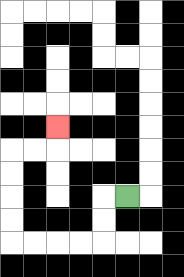{'start': '[5, 8]', 'end': '[2, 5]', 'path_directions': 'L,D,D,L,L,L,L,U,U,U,U,R,R,U', 'path_coordinates': '[[5, 8], [4, 8], [4, 9], [4, 10], [3, 10], [2, 10], [1, 10], [0, 10], [0, 9], [0, 8], [0, 7], [0, 6], [1, 6], [2, 6], [2, 5]]'}